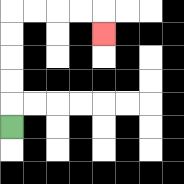{'start': '[0, 5]', 'end': '[4, 1]', 'path_directions': 'U,U,U,U,U,R,R,R,R,D', 'path_coordinates': '[[0, 5], [0, 4], [0, 3], [0, 2], [0, 1], [0, 0], [1, 0], [2, 0], [3, 0], [4, 0], [4, 1]]'}